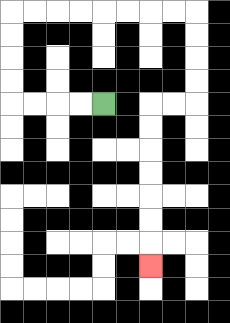{'start': '[4, 4]', 'end': '[6, 11]', 'path_directions': 'L,L,L,L,U,U,U,U,R,R,R,R,R,R,R,R,D,D,D,D,L,L,D,D,D,D,D,D,D', 'path_coordinates': '[[4, 4], [3, 4], [2, 4], [1, 4], [0, 4], [0, 3], [0, 2], [0, 1], [0, 0], [1, 0], [2, 0], [3, 0], [4, 0], [5, 0], [6, 0], [7, 0], [8, 0], [8, 1], [8, 2], [8, 3], [8, 4], [7, 4], [6, 4], [6, 5], [6, 6], [6, 7], [6, 8], [6, 9], [6, 10], [6, 11]]'}